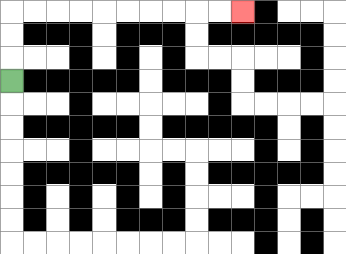{'start': '[0, 3]', 'end': '[10, 0]', 'path_directions': 'U,U,U,R,R,R,R,R,R,R,R,R,R', 'path_coordinates': '[[0, 3], [0, 2], [0, 1], [0, 0], [1, 0], [2, 0], [3, 0], [4, 0], [5, 0], [6, 0], [7, 0], [8, 0], [9, 0], [10, 0]]'}